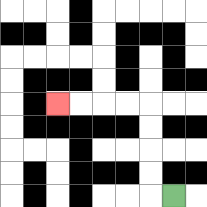{'start': '[7, 8]', 'end': '[2, 4]', 'path_directions': 'L,U,U,U,U,L,L,L,L', 'path_coordinates': '[[7, 8], [6, 8], [6, 7], [6, 6], [6, 5], [6, 4], [5, 4], [4, 4], [3, 4], [2, 4]]'}